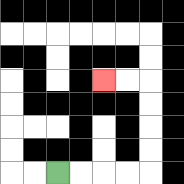{'start': '[2, 7]', 'end': '[4, 3]', 'path_directions': 'R,R,R,R,U,U,U,U,L,L', 'path_coordinates': '[[2, 7], [3, 7], [4, 7], [5, 7], [6, 7], [6, 6], [6, 5], [6, 4], [6, 3], [5, 3], [4, 3]]'}